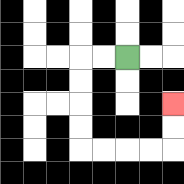{'start': '[5, 2]', 'end': '[7, 4]', 'path_directions': 'L,L,D,D,D,D,R,R,R,R,U,U', 'path_coordinates': '[[5, 2], [4, 2], [3, 2], [3, 3], [3, 4], [3, 5], [3, 6], [4, 6], [5, 6], [6, 6], [7, 6], [7, 5], [7, 4]]'}